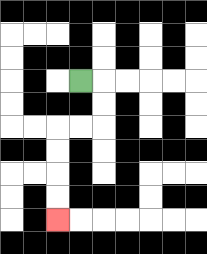{'start': '[3, 3]', 'end': '[2, 9]', 'path_directions': 'R,D,D,L,L,D,D,D,D', 'path_coordinates': '[[3, 3], [4, 3], [4, 4], [4, 5], [3, 5], [2, 5], [2, 6], [2, 7], [2, 8], [2, 9]]'}